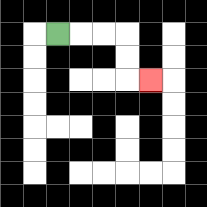{'start': '[2, 1]', 'end': '[6, 3]', 'path_directions': 'R,R,R,D,D,R', 'path_coordinates': '[[2, 1], [3, 1], [4, 1], [5, 1], [5, 2], [5, 3], [6, 3]]'}